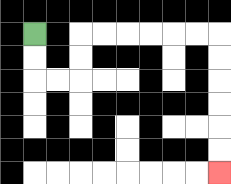{'start': '[1, 1]', 'end': '[9, 7]', 'path_directions': 'D,D,R,R,U,U,R,R,R,R,R,R,D,D,D,D,D,D', 'path_coordinates': '[[1, 1], [1, 2], [1, 3], [2, 3], [3, 3], [3, 2], [3, 1], [4, 1], [5, 1], [6, 1], [7, 1], [8, 1], [9, 1], [9, 2], [9, 3], [9, 4], [9, 5], [9, 6], [9, 7]]'}